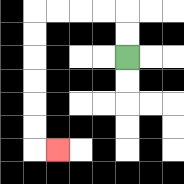{'start': '[5, 2]', 'end': '[2, 6]', 'path_directions': 'U,U,L,L,L,L,D,D,D,D,D,D,R', 'path_coordinates': '[[5, 2], [5, 1], [5, 0], [4, 0], [3, 0], [2, 0], [1, 0], [1, 1], [1, 2], [1, 3], [1, 4], [1, 5], [1, 6], [2, 6]]'}